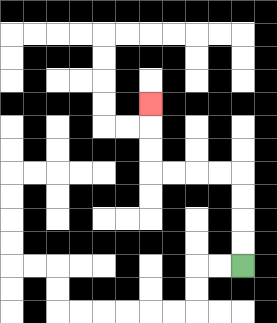{'start': '[10, 11]', 'end': '[6, 4]', 'path_directions': 'U,U,U,U,L,L,L,L,U,U,U', 'path_coordinates': '[[10, 11], [10, 10], [10, 9], [10, 8], [10, 7], [9, 7], [8, 7], [7, 7], [6, 7], [6, 6], [6, 5], [6, 4]]'}